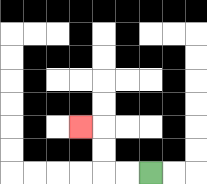{'start': '[6, 7]', 'end': '[3, 5]', 'path_directions': 'L,L,U,U,L', 'path_coordinates': '[[6, 7], [5, 7], [4, 7], [4, 6], [4, 5], [3, 5]]'}